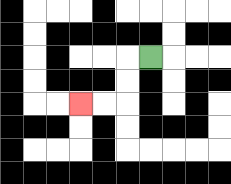{'start': '[6, 2]', 'end': '[3, 4]', 'path_directions': 'L,D,D,L,L', 'path_coordinates': '[[6, 2], [5, 2], [5, 3], [5, 4], [4, 4], [3, 4]]'}